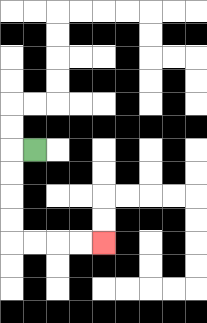{'start': '[1, 6]', 'end': '[4, 10]', 'path_directions': 'L,D,D,D,D,R,R,R,R', 'path_coordinates': '[[1, 6], [0, 6], [0, 7], [0, 8], [0, 9], [0, 10], [1, 10], [2, 10], [3, 10], [4, 10]]'}